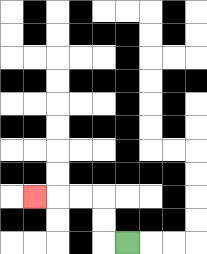{'start': '[5, 10]', 'end': '[1, 8]', 'path_directions': 'L,U,U,L,L,L', 'path_coordinates': '[[5, 10], [4, 10], [4, 9], [4, 8], [3, 8], [2, 8], [1, 8]]'}